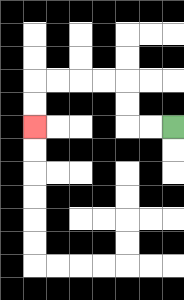{'start': '[7, 5]', 'end': '[1, 5]', 'path_directions': 'L,L,U,U,L,L,L,L,D,D', 'path_coordinates': '[[7, 5], [6, 5], [5, 5], [5, 4], [5, 3], [4, 3], [3, 3], [2, 3], [1, 3], [1, 4], [1, 5]]'}